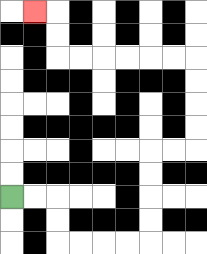{'start': '[0, 8]', 'end': '[1, 0]', 'path_directions': 'R,R,D,D,R,R,R,R,U,U,U,U,R,R,U,U,U,U,L,L,L,L,L,L,U,U,L', 'path_coordinates': '[[0, 8], [1, 8], [2, 8], [2, 9], [2, 10], [3, 10], [4, 10], [5, 10], [6, 10], [6, 9], [6, 8], [6, 7], [6, 6], [7, 6], [8, 6], [8, 5], [8, 4], [8, 3], [8, 2], [7, 2], [6, 2], [5, 2], [4, 2], [3, 2], [2, 2], [2, 1], [2, 0], [1, 0]]'}